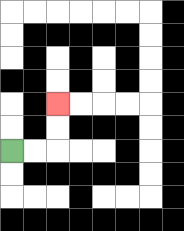{'start': '[0, 6]', 'end': '[2, 4]', 'path_directions': 'R,R,U,U', 'path_coordinates': '[[0, 6], [1, 6], [2, 6], [2, 5], [2, 4]]'}